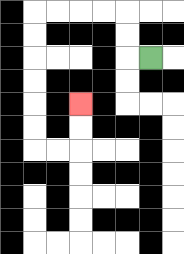{'start': '[6, 2]', 'end': '[3, 4]', 'path_directions': 'L,U,U,L,L,L,L,D,D,D,D,D,D,R,R,U,U', 'path_coordinates': '[[6, 2], [5, 2], [5, 1], [5, 0], [4, 0], [3, 0], [2, 0], [1, 0], [1, 1], [1, 2], [1, 3], [1, 4], [1, 5], [1, 6], [2, 6], [3, 6], [3, 5], [3, 4]]'}